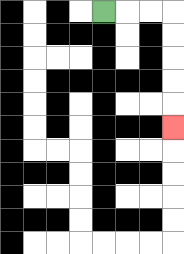{'start': '[4, 0]', 'end': '[7, 5]', 'path_directions': 'R,R,R,D,D,D,D,D', 'path_coordinates': '[[4, 0], [5, 0], [6, 0], [7, 0], [7, 1], [7, 2], [7, 3], [7, 4], [7, 5]]'}